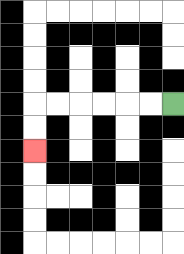{'start': '[7, 4]', 'end': '[1, 6]', 'path_directions': 'L,L,L,L,L,L,D,D', 'path_coordinates': '[[7, 4], [6, 4], [5, 4], [4, 4], [3, 4], [2, 4], [1, 4], [1, 5], [1, 6]]'}